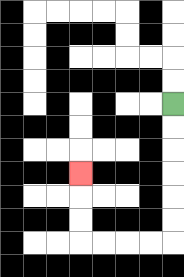{'start': '[7, 4]', 'end': '[3, 7]', 'path_directions': 'D,D,D,D,D,D,L,L,L,L,U,U,U', 'path_coordinates': '[[7, 4], [7, 5], [7, 6], [7, 7], [7, 8], [7, 9], [7, 10], [6, 10], [5, 10], [4, 10], [3, 10], [3, 9], [3, 8], [3, 7]]'}